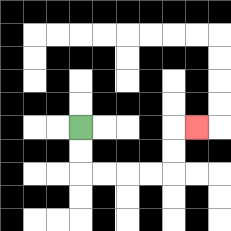{'start': '[3, 5]', 'end': '[8, 5]', 'path_directions': 'D,D,R,R,R,R,U,U,R', 'path_coordinates': '[[3, 5], [3, 6], [3, 7], [4, 7], [5, 7], [6, 7], [7, 7], [7, 6], [7, 5], [8, 5]]'}